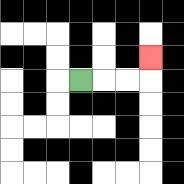{'start': '[3, 3]', 'end': '[6, 2]', 'path_directions': 'R,R,R,U', 'path_coordinates': '[[3, 3], [4, 3], [5, 3], [6, 3], [6, 2]]'}